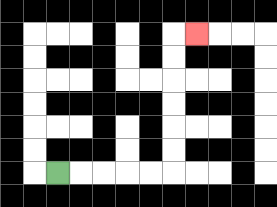{'start': '[2, 7]', 'end': '[8, 1]', 'path_directions': 'R,R,R,R,R,U,U,U,U,U,U,R', 'path_coordinates': '[[2, 7], [3, 7], [4, 7], [5, 7], [6, 7], [7, 7], [7, 6], [7, 5], [7, 4], [7, 3], [7, 2], [7, 1], [8, 1]]'}